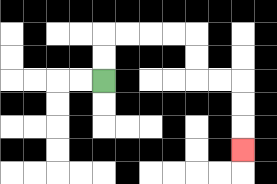{'start': '[4, 3]', 'end': '[10, 6]', 'path_directions': 'U,U,R,R,R,R,D,D,R,R,D,D,D', 'path_coordinates': '[[4, 3], [4, 2], [4, 1], [5, 1], [6, 1], [7, 1], [8, 1], [8, 2], [8, 3], [9, 3], [10, 3], [10, 4], [10, 5], [10, 6]]'}